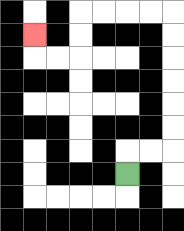{'start': '[5, 7]', 'end': '[1, 1]', 'path_directions': 'U,R,R,U,U,U,U,U,U,L,L,L,L,D,D,L,L,U', 'path_coordinates': '[[5, 7], [5, 6], [6, 6], [7, 6], [7, 5], [7, 4], [7, 3], [7, 2], [7, 1], [7, 0], [6, 0], [5, 0], [4, 0], [3, 0], [3, 1], [3, 2], [2, 2], [1, 2], [1, 1]]'}